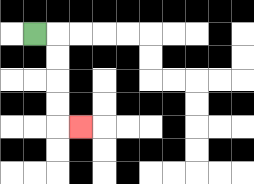{'start': '[1, 1]', 'end': '[3, 5]', 'path_directions': 'R,D,D,D,D,R', 'path_coordinates': '[[1, 1], [2, 1], [2, 2], [2, 3], [2, 4], [2, 5], [3, 5]]'}